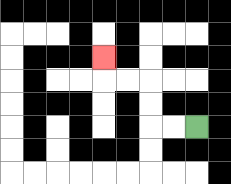{'start': '[8, 5]', 'end': '[4, 2]', 'path_directions': 'L,L,U,U,L,L,U', 'path_coordinates': '[[8, 5], [7, 5], [6, 5], [6, 4], [6, 3], [5, 3], [4, 3], [4, 2]]'}